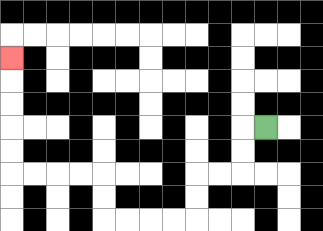{'start': '[11, 5]', 'end': '[0, 2]', 'path_directions': 'L,D,D,L,L,D,D,L,L,L,L,U,U,L,L,L,L,U,U,U,U,U', 'path_coordinates': '[[11, 5], [10, 5], [10, 6], [10, 7], [9, 7], [8, 7], [8, 8], [8, 9], [7, 9], [6, 9], [5, 9], [4, 9], [4, 8], [4, 7], [3, 7], [2, 7], [1, 7], [0, 7], [0, 6], [0, 5], [0, 4], [0, 3], [0, 2]]'}